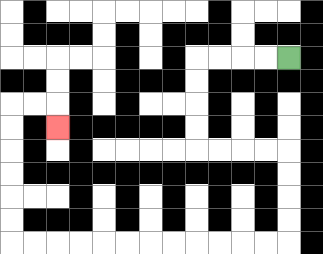{'start': '[12, 2]', 'end': '[2, 5]', 'path_directions': 'L,L,L,L,D,D,D,D,R,R,R,R,D,D,D,D,L,L,L,L,L,L,L,L,L,L,L,L,U,U,U,U,U,U,R,R,D', 'path_coordinates': '[[12, 2], [11, 2], [10, 2], [9, 2], [8, 2], [8, 3], [8, 4], [8, 5], [8, 6], [9, 6], [10, 6], [11, 6], [12, 6], [12, 7], [12, 8], [12, 9], [12, 10], [11, 10], [10, 10], [9, 10], [8, 10], [7, 10], [6, 10], [5, 10], [4, 10], [3, 10], [2, 10], [1, 10], [0, 10], [0, 9], [0, 8], [0, 7], [0, 6], [0, 5], [0, 4], [1, 4], [2, 4], [2, 5]]'}